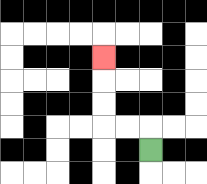{'start': '[6, 6]', 'end': '[4, 2]', 'path_directions': 'U,L,L,U,U,U', 'path_coordinates': '[[6, 6], [6, 5], [5, 5], [4, 5], [4, 4], [4, 3], [4, 2]]'}